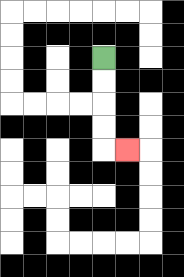{'start': '[4, 2]', 'end': '[5, 6]', 'path_directions': 'D,D,D,D,R', 'path_coordinates': '[[4, 2], [4, 3], [4, 4], [4, 5], [4, 6], [5, 6]]'}